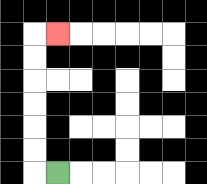{'start': '[2, 7]', 'end': '[2, 1]', 'path_directions': 'L,U,U,U,U,U,U,R', 'path_coordinates': '[[2, 7], [1, 7], [1, 6], [1, 5], [1, 4], [1, 3], [1, 2], [1, 1], [2, 1]]'}